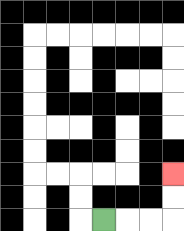{'start': '[4, 9]', 'end': '[7, 7]', 'path_directions': 'R,R,R,U,U', 'path_coordinates': '[[4, 9], [5, 9], [6, 9], [7, 9], [7, 8], [7, 7]]'}